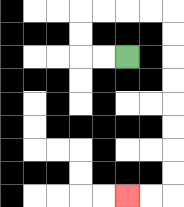{'start': '[5, 2]', 'end': '[5, 8]', 'path_directions': 'L,L,U,U,R,R,R,R,D,D,D,D,D,D,D,D,L,L', 'path_coordinates': '[[5, 2], [4, 2], [3, 2], [3, 1], [3, 0], [4, 0], [5, 0], [6, 0], [7, 0], [7, 1], [7, 2], [7, 3], [7, 4], [7, 5], [7, 6], [7, 7], [7, 8], [6, 8], [5, 8]]'}